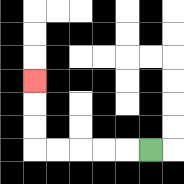{'start': '[6, 6]', 'end': '[1, 3]', 'path_directions': 'L,L,L,L,L,U,U,U', 'path_coordinates': '[[6, 6], [5, 6], [4, 6], [3, 6], [2, 6], [1, 6], [1, 5], [1, 4], [1, 3]]'}